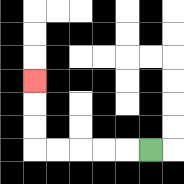{'start': '[6, 6]', 'end': '[1, 3]', 'path_directions': 'L,L,L,L,L,U,U,U', 'path_coordinates': '[[6, 6], [5, 6], [4, 6], [3, 6], [2, 6], [1, 6], [1, 5], [1, 4], [1, 3]]'}